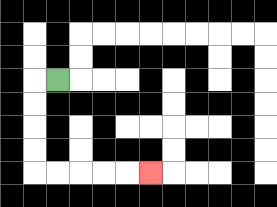{'start': '[2, 3]', 'end': '[6, 7]', 'path_directions': 'L,D,D,D,D,R,R,R,R,R', 'path_coordinates': '[[2, 3], [1, 3], [1, 4], [1, 5], [1, 6], [1, 7], [2, 7], [3, 7], [4, 7], [5, 7], [6, 7]]'}